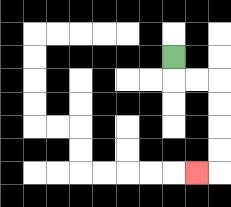{'start': '[7, 2]', 'end': '[8, 7]', 'path_directions': 'D,R,R,D,D,D,D,L', 'path_coordinates': '[[7, 2], [7, 3], [8, 3], [9, 3], [9, 4], [9, 5], [9, 6], [9, 7], [8, 7]]'}